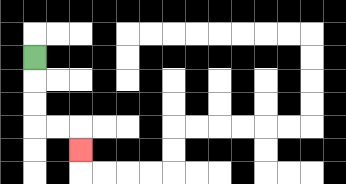{'start': '[1, 2]', 'end': '[3, 6]', 'path_directions': 'D,D,D,R,R,D', 'path_coordinates': '[[1, 2], [1, 3], [1, 4], [1, 5], [2, 5], [3, 5], [3, 6]]'}